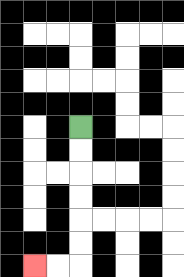{'start': '[3, 5]', 'end': '[1, 11]', 'path_directions': 'D,D,D,D,D,D,L,L', 'path_coordinates': '[[3, 5], [3, 6], [3, 7], [3, 8], [3, 9], [3, 10], [3, 11], [2, 11], [1, 11]]'}